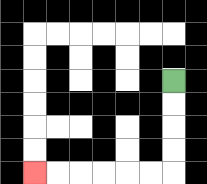{'start': '[7, 3]', 'end': '[1, 7]', 'path_directions': 'D,D,D,D,L,L,L,L,L,L', 'path_coordinates': '[[7, 3], [7, 4], [7, 5], [7, 6], [7, 7], [6, 7], [5, 7], [4, 7], [3, 7], [2, 7], [1, 7]]'}